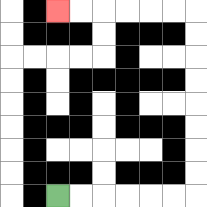{'start': '[2, 8]', 'end': '[2, 0]', 'path_directions': 'R,R,R,R,R,R,U,U,U,U,U,U,U,U,L,L,L,L,L,L', 'path_coordinates': '[[2, 8], [3, 8], [4, 8], [5, 8], [6, 8], [7, 8], [8, 8], [8, 7], [8, 6], [8, 5], [8, 4], [8, 3], [8, 2], [8, 1], [8, 0], [7, 0], [6, 0], [5, 0], [4, 0], [3, 0], [2, 0]]'}